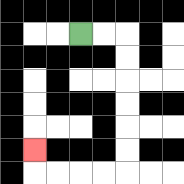{'start': '[3, 1]', 'end': '[1, 6]', 'path_directions': 'R,R,D,D,D,D,D,D,L,L,L,L,U', 'path_coordinates': '[[3, 1], [4, 1], [5, 1], [5, 2], [5, 3], [5, 4], [5, 5], [5, 6], [5, 7], [4, 7], [3, 7], [2, 7], [1, 7], [1, 6]]'}